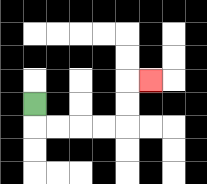{'start': '[1, 4]', 'end': '[6, 3]', 'path_directions': 'D,R,R,R,R,U,U,R', 'path_coordinates': '[[1, 4], [1, 5], [2, 5], [3, 5], [4, 5], [5, 5], [5, 4], [5, 3], [6, 3]]'}